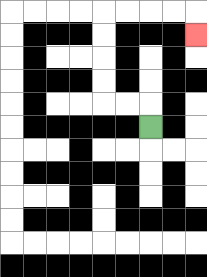{'start': '[6, 5]', 'end': '[8, 1]', 'path_directions': 'U,L,L,U,U,U,U,R,R,R,R,D', 'path_coordinates': '[[6, 5], [6, 4], [5, 4], [4, 4], [4, 3], [4, 2], [4, 1], [4, 0], [5, 0], [6, 0], [7, 0], [8, 0], [8, 1]]'}